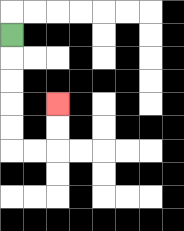{'start': '[0, 1]', 'end': '[2, 4]', 'path_directions': 'D,D,D,D,D,R,R,U,U', 'path_coordinates': '[[0, 1], [0, 2], [0, 3], [0, 4], [0, 5], [0, 6], [1, 6], [2, 6], [2, 5], [2, 4]]'}